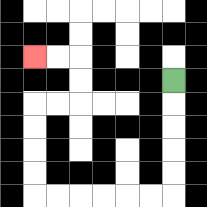{'start': '[7, 3]', 'end': '[1, 2]', 'path_directions': 'D,D,D,D,D,L,L,L,L,L,L,U,U,U,U,R,R,U,U,L,L', 'path_coordinates': '[[7, 3], [7, 4], [7, 5], [7, 6], [7, 7], [7, 8], [6, 8], [5, 8], [4, 8], [3, 8], [2, 8], [1, 8], [1, 7], [1, 6], [1, 5], [1, 4], [2, 4], [3, 4], [3, 3], [3, 2], [2, 2], [1, 2]]'}